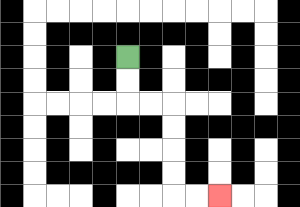{'start': '[5, 2]', 'end': '[9, 8]', 'path_directions': 'D,D,R,R,D,D,D,D,R,R', 'path_coordinates': '[[5, 2], [5, 3], [5, 4], [6, 4], [7, 4], [7, 5], [7, 6], [7, 7], [7, 8], [8, 8], [9, 8]]'}